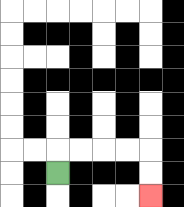{'start': '[2, 7]', 'end': '[6, 8]', 'path_directions': 'U,R,R,R,R,D,D', 'path_coordinates': '[[2, 7], [2, 6], [3, 6], [4, 6], [5, 6], [6, 6], [6, 7], [6, 8]]'}